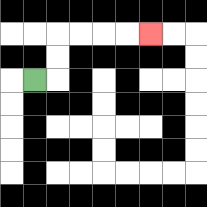{'start': '[1, 3]', 'end': '[6, 1]', 'path_directions': 'R,U,U,R,R,R,R', 'path_coordinates': '[[1, 3], [2, 3], [2, 2], [2, 1], [3, 1], [4, 1], [5, 1], [6, 1]]'}